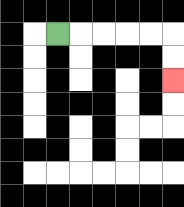{'start': '[2, 1]', 'end': '[7, 3]', 'path_directions': 'R,R,R,R,R,D,D', 'path_coordinates': '[[2, 1], [3, 1], [4, 1], [5, 1], [6, 1], [7, 1], [7, 2], [7, 3]]'}